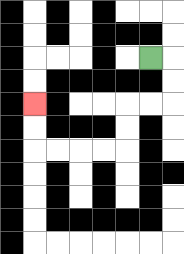{'start': '[6, 2]', 'end': '[1, 4]', 'path_directions': 'R,D,D,L,L,D,D,L,L,L,L,U,U', 'path_coordinates': '[[6, 2], [7, 2], [7, 3], [7, 4], [6, 4], [5, 4], [5, 5], [5, 6], [4, 6], [3, 6], [2, 6], [1, 6], [1, 5], [1, 4]]'}